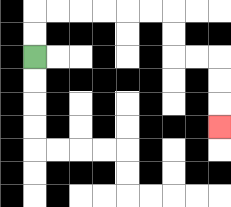{'start': '[1, 2]', 'end': '[9, 5]', 'path_directions': 'U,U,R,R,R,R,R,R,D,D,R,R,D,D,D', 'path_coordinates': '[[1, 2], [1, 1], [1, 0], [2, 0], [3, 0], [4, 0], [5, 0], [6, 0], [7, 0], [7, 1], [7, 2], [8, 2], [9, 2], [9, 3], [9, 4], [9, 5]]'}